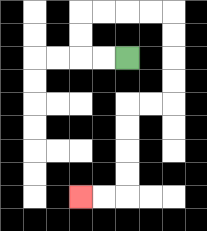{'start': '[5, 2]', 'end': '[3, 8]', 'path_directions': 'L,L,U,U,R,R,R,R,D,D,D,D,L,L,D,D,D,D,L,L', 'path_coordinates': '[[5, 2], [4, 2], [3, 2], [3, 1], [3, 0], [4, 0], [5, 0], [6, 0], [7, 0], [7, 1], [7, 2], [7, 3], [7, 4], [6, 4], [5, 4], [5, 5], [5, 6], [5, 7], [5, 8], [4, 8], [3, 8]]'}